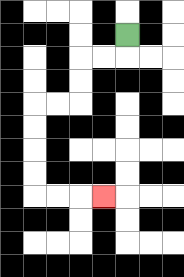{'start': '[5, 1]', 'end': '[4, 8]', 'path_directions': 'D,L,L,D,D,L,L,D,D,D,D,R,R,R', 'path_coordinates': '[[5, 1], [5, 2], [4, 2], [3, 2], [3, 3], [3, 4], [2, 4], [1, 4], [1, 5], [1, 6], [1, 7], [1, 8], [2, 8], [3, 8], [4, 8]]'}